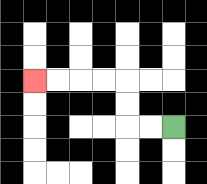{'start': '[7, 5]', 'end': '[1, 3]', 'path_directions': 'L,L,U,U,L,L,L,L', 'path_coordinates': '[[7, 5], [6, 5], [5, 5], [5, 4], [5, 3], [4, 3], [3, 3], [2, 3], [1, 3]]'}